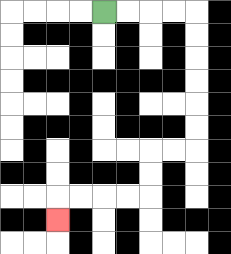{'start': '[4, 0]', 'end': '[2, 9]', 'path_directions': 'R,R,R,R,D,D,D,D,D,D,L,L,D,D,L,L,L,L,D', 'path_coordinates': '[[4, 0], [5, 0], [6, 0], [7, 0], [8, 0], [8, 1], [8, 2], [8, 3], [8, 4], [8, 5], [8, 6], [7, 6], [6, 6], [6, 7], [6, 8], [5, 8], [4, 8], [3, 8], [2, 8], [2, 9]]'}